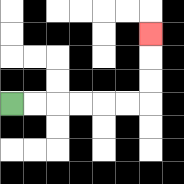{'start': '[0, 4]', 'end': '[6, 1]', 'path_directions': 'R,R,R,R,R,R,U,U,U', 'path_coordinates': '[[0, 4], [1, 4], [2, 4], [3, 4], [4, 4], [5, 4], [6, 4], [6, 3], [6, 2], [6, 1]]'}